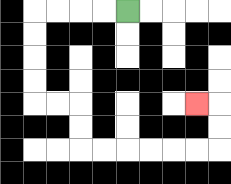{'start': '[5, 0]', 'end': '[8, 4]', 'path_directions': 'L,L,L,L,D,D,D,D,R,R,D,D,R,R,R,R,R,R,U,U,L', 'path_coordinates': '[[5, 0], [4, 0], [3, 0], [2, 0], [1, 0], [1, 1], [1, 2], [1, 3], [1, 4], [2, 4], [3, 4], [3, 5], [3, 6], [4, 6], [5, 6], [6, 6], [7, 6], [8, 6], [9, 6], [9, 5], [9, 4], [8, 4]]'}